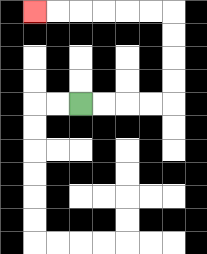{'start': '[3, 4]', 'end': '[1, 0]', 'path_directions': 'R,R,R,R,U,U,U,U,L,L,L,L,L,L', 'path_coordinates': '[[3, 4], [4, 4], [5, 4], [6, 4], [7, 4], [7, 3], [7, 2], [7, 1], [7, 0], [6, 0], [5, 0], [4, 0], [3, 0], [2, 0], [1, 0]]'}